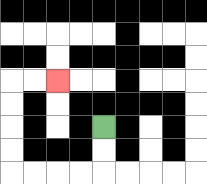{'start': '[4, 5]', 'end': '[2, 3]', 'path_directions': 'D,D,L,L,L,L,U,U,U,U,R,R', 'path_coordinates': '[[4, 5], [4, 6], [4, 7], [3, 7], [2, 7], [1, 7], [0, 7], [0, 6], [0, 5], [0, 4], [0, 3], [1, 3], [2, 3]]'}